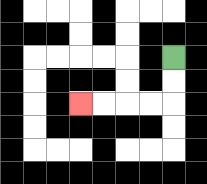{'start': '[7, 2]', 'end': '[3, 4]', 'path_directions': 'D,D,L,L,L,L', 'path_coordinates': '[[7, 2], [7, 3], [7, 4], [6, 4], [5, 4], [4, 4], [3, 4]]'}